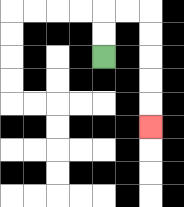{'start': '[4, 2]', 'end': '[6, 5]', 'path_directions': 'U,U,R,R,D,D,D,D,D', 'path_coordinates': '[[4, 2], [4, 1], [4, 0], [5, 0], [6, 0], [6, 1], [6, 2], [6, 3], [6, 4], [6, 5]]'}